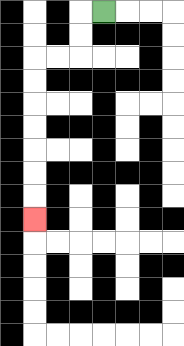{'start': '[4, 0]', 'end': '[1, 9]', 'path_directions': 'L,D,D,L,L,D,D,D,D,D,D,D', 'path_coordinates': '[[4, 0], [3, 0], [3, 1], [3, 2], [2, 2], [1, 2], [1, 3], [1, 4], [1, 5], [1, 6], [1, 7], [1, 8], [1, 9]]'}